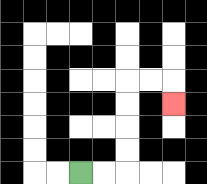{'start': '[3, 7]', 'end': '[7, 4]', 'path_directions': 'R,R,U,U,U,U,R,R,D', 'path_coordinates': '[[3, 7], [4, 7], [5, 7], [5, 6], [5, 5], [5, 4], [5, 3], [6, 3], [7, 3], [7, 4]]'}